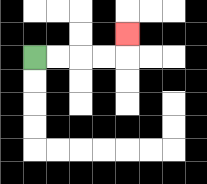{'start': '[1, 2]', 'end': '[5, 1]', 'path_directions': 'R,R,R,R,U', 'path_coordinates': '[[1, 2], [2, 2], [3, 2], [4, 2], [5, 2], [5, 1]]'}